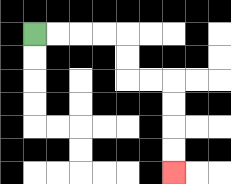{'start': '[1, 1]', 'end': '[7, 7]', 'path_directions': 'R,R,R,R,D,D,R,R,D,D,D,D', 'path_coordinates': '[[1, 1], [2, 1], [3, 1], [4, 1], [5, 1], [5, 2], [5, 3], [6, 3], [7, 3], [7, 4], [7, 5], [7, 6], [7, 7]]'}